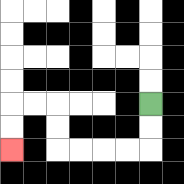{'start': '[6, 4]', 'end': '[0, 6]', 'path_directions': 'D,D,L,L,L,L,U,U,L,L,D,D', 'path_coordinates': '[[6, 4], [6, 5], [6, 6], [5, 6], [4, 6], [3, 6], [2, 6], [2, 5], [2, 4], [1, 4], [0, 4], [0, 5], [0, 6]]'}